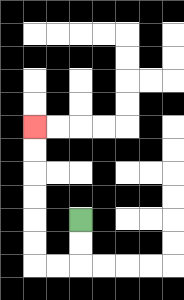{'start': '[3, 9]', 'end': '[1, 5]', 'path_directions': 'D,D,L,L,U,U,U,U,U,U', 'path_coordinates': '[[3, 9], [3, 10], [3, 11], [2, 11], [1, 11], [1, 10], [1, 9], [1, 8], [1, 7], [1, 6], [1, 5]]'}